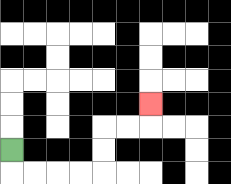{'start': '[0, 6]', 'end': '[6, 4]', 'path_directions': 'D,R,R,R,R,U,U,R,R,U', 'path_coordinates': '[[0, 6], [0, 7], [1, 7], [2, 7], [3, 7], [4, 7], [4, 6], [4, 5], [5, 5], [6, 5], [6, 4]]'}